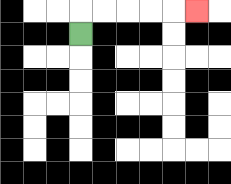{'start': '[3, 1]', 'end': '[8, 0]', 'path_directions': 'U,R,R,R,R,R', 'path_coordinates': '[[3, 1], [3, 0], [4, 0], [5, 0], [6, 0], [7, 0], [8, 0]]'}